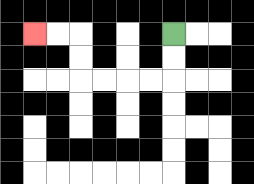{'start': '[7, 1]', 'end': '[1, 1]', 'path_directions': 'D,D,L,L,L,L,U,U,L,L', 'path_coordinates': '[[7, 1], [7, 2], [7, 3], [6, 3], [5, 3], [4, 3], [3, 3], [3, 2], [3, 1], [2, 1], [1, 1]]'}